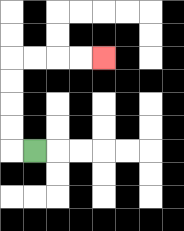{'start': '[1, 6]', 'end': '[4, 2]', 'path_directions': 'L,U,U,U,U,R,R,R,R', 'path_coordinates': '[[1, 6], [0, 6], [0, 5], [0, 4], [0, 3], [0, 2], [1, 2], [2, 2], [3, 2], [4, 2]]'}